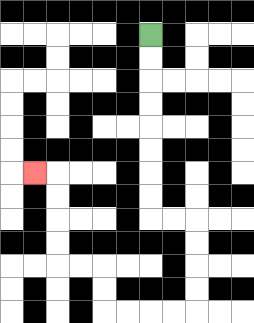{'start': '[6, 1]', 'end': '[1, 7]', 'path_directions': 'D,D,D,D,D,D,D,D,R,R,D,D,D,D,L,L,L,L,U,U,L,L,U,U,U,U,L', 'path_coordinates': '[[6, 1], [6, 2], [6, 3], [6, 4], [6, 5], [6, 6], [6, 7], [6, 8], [6, 9], [7, 9], [8, 9], [8, 10], [8, 11], [8, 12], [8, 13], [7, 13], [6, 13], [5, 13], [4, 13], [4, 12], [4, 11], [3, 11], [2, 11], [2, 10], [2, 9], [2, 8], [2, 7], [1, 7]]'}